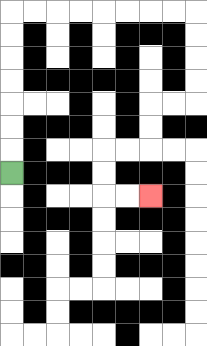{'start': '[0, 7]', 'end': '[6, 8]', 'path_directions': 'U,U,U,U,U,U,U,R,R,R,R,R,R,R,R,D,D,D,D,L,L,D,D,L,L,D,D,R,R', 'path_coordinates': '[[0, 7], [0, 6], [0, 5], [0, 4], [0, 3], [0, 2], [0, 1], [0, 0], [1, 0], [2, 0], [3, 0], [4, 0], [5, 0], [6, 0], [7, 0], [8, 0], [8, 1], [8, 2], [8, 3], [8, 4], [7, 4], [6, 4], [6, 5], [6, 6], [5, 6], [4, 6], [4, 7], [4, 8], [5, 8], [6, 8]]'}